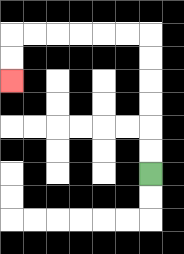{'start': '[6, 7]', 'end': '[0, 3]', 'path_directions': 'U,U,U,U,U,U,L,L,L,L,L,L,D,D', 'path_coordinates': '[[6, 7], [6, 6], [6, 5], [6, 4], [6, 3], [6, 2], [6, 1], [5, 1], [4, 1], [3, 1], [2, 1], [1, 1], [0, 1], [0, 2], [0, 3]]'}